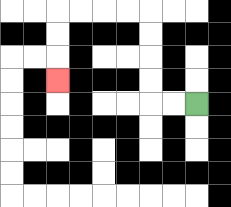{'start': '[8, 4]', 'end': '[2, 3]', 'path_directions': 'L,L,U,U,U,U,L,L,L,L,D,D,D', 'path_coordinates': '[[8, 4], [7, 4], [6, 4], [6, 3], [6, 2], [6, 1], [6, 0], [5, 0], [4, 0], [3, 0], [2, 0], [2, 1], [2, 2], [2, 3]]'}